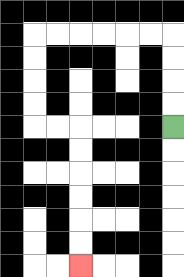{'start': '[7, 5]', 'end': '[3, 11]', 'path_directions': 'U,U,U,U,L,L,L,L,L,L,D,D,D,D,R,R,D,D,D,D,D,D', 'path_coordinates': '[[7, 5], [7, 4], [7, 3], [7, 2], [7, 1], [6, 1], [5, 1], [4, 1], [3, 1], [2, 1], [1, 1], [1, 2], [1, 3], [1, 4], [1, 5], [2, 5], [3, 5], [3, 6], [3, 7], [3, 8], [3, 9], [3, 10], [3, 11]]'}